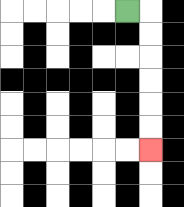{'start': '[5, 0]', 'end': '[6, 6]', 'path_directions': 'R,D,D,D,D,D,D', 'path_coordinates': '[[5, 0], [6, 0], [6, 1], [6, 2], [6, 3], [6, 4], [6, 5], [6, 6]]'}